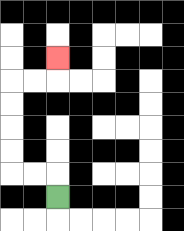{'start': '[2, 8]', 'end': '[2, 2]', 'path_directions': 'U,L,L,U,U,U,U,R,R,U', 'path_coordinates': '[[2, 8], [2, 7], [1, 7], [0, 7], [0, 6], [0, 5], [0, 4], [0, 3], [1, 3], [2, 3], [2, 2]]'}